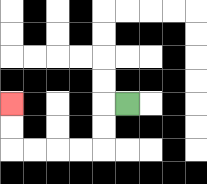{'start': '[5, 4]', 'end': '[0, 4]', 'path_directions': 'L,D,D,L,L,L,L,U,U', 'path_coordinates': '[[5, 4], [4, 4], [4, 5], [4, 6], [3, 6], [2, 6], [1, 6], [0, 6], [0, 5], [0, 4]]'}